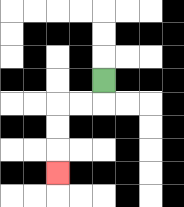{'start': '[4, 3]', 'end': '[2, 7]', 'path_directions': 'D,L,L,D,D,D', 'path_coordinates': '[[4, 3], [4, 4], [3, 4], [2, 4], [2, 5], [2, 6], [2, 7]]'}